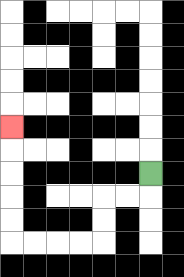{'start': '[6, 7]', 'end': '[0, 5]', 'path_directions': 'D,L,L,D,D,L,L,L,L,U,U,U,U,U', 'path_coordinates': '[[6, 7], [6, 8], [5, 8], [4, 8], [4, 9], [4, 10], [3, 10], [2, 10], [1, 10], [0, 10], [0, 9], [0, 8], [0, 7], [0, 6], [0, 5]]'}